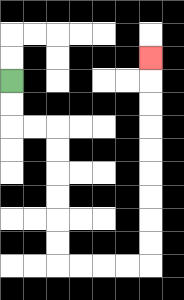{'start': '[0, 3]', 'end': '[6, 2]', 'path_directions': 'D,D,R,R,D,D,D,D,D,D,R,R,R,R,U,U,U,U,U,U,U,U,U', 'path_coordinates': '[[0, 3], [0, 4], [0, 5], [1, 5], [2, 5], [2, 6], [2, 7], [2, 8], [2, 9], [2, 10], [2, 11], [3, 11], [4, 11], [5, 11], [6, 11], [6, 10], [6, 9], [6, 8], [6, 7], [6, 6], [6, 5], [6, 4], [6, 3], [6, 2]]'}